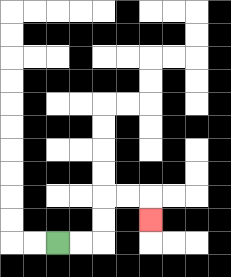{'start': '[2, 10]', 'end': '[6, 9]', 'path_directions': 'R,R,U,U,R,R,D', 'path_coordinates': '[[2, 10], [3, 10], [4, 10], [4, 9], [4, 8], [5, 8], [6, 8], [6, 9]]'}